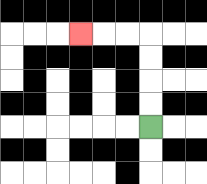{'start': '[6, 5]', 'end': '[3, 1]', 'path_directions': 'U,U,U,U,L,L,L', 'path_coordinates': '[[6, 5], [6, 4], [6, 3], [6, 2], [6, 1], [5, 1], [4, 1], [3, 1]]'}